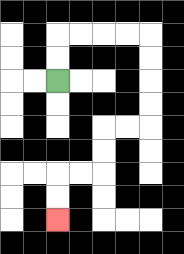{'start': '[2, 3]', 'end': '[2, 9]', 'path_directions': 'U,U,R,R,R,R,D,D,D,D,L,L,D,D,L,L,D,D', 'path_coordinates': '[[2, 3], [2, 2], [2, 1], [3, 1], [4, 1], [5, 1], [6, 1], [6, 2], [6, 3], [6, 4], [6, 5], [5, 5], [4, 5], [4, 6], [4, 7], [3, 7], [2, 7], [2, 8], [2, 9]]'}